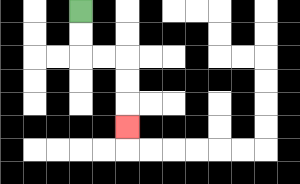{'start': '[3, 0]', 'end': '[5, 5]', 'path_directions': 'D,D,R,R,D,D,D', 'path_coordinates': '[[3, 0], [3, 1], [3, 2], [4, 2], [5, 2], [5, 3], [5, 4], [5, 5]]'}